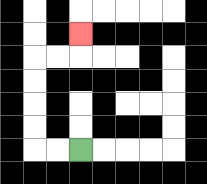{'start': '[3, 6]', 'end': '[3, 1]', 'path_directions': 'L,L,U,U,U,U,R,R,U', 'path_coordinates': '[[3, 6], [2, 6], [1, 6], [1, 5], [1, 4], [1, 3], [1, 2], [2, 2], [3, 2], [3, 1]]'}